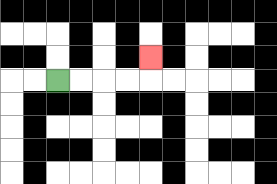{'start': '[2, 3]', 'end': '[6, 2]', 'path_directions': 'R,R,R,R,U', 'path_coordinates': '[[2, 3], [3, 3], [4, 3], [5, 3], [6, 3], [6, 2]]'}